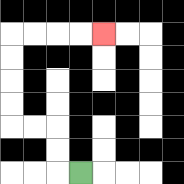{'start': '[3, 7]', 'end': '[4, 1]', 'path_directions': 'L,U,U,L,L,U,U,U,U,R,R,R,R', 'path_coordinates': '[[3, 7], [2, 7], [2, 6], [2, 5], [1, 5], [0, 5], [0, 4], [0, 3], [0, 2], [0, 1], [1, 1], [2, 1], [3, 1], [4, 1]]'}